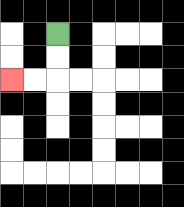{'start': '[2, 1]', 'end': '[0, 3]', 'path_directions': 'D,D,L,L', 'path_coordinates': '[[2, 1], [2, 2], [2, 3], [1, 3], [0, 3]]'}